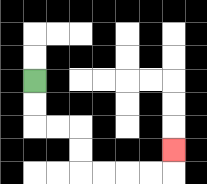{'start': '[1, 3]', 'end': '[7, 6]', 'path_directions': 'D,D,R,R,D,D,R,R,R,R,U', 'path_coordinates': '[[1, 3], [1, 4], [1, 5], [2, 5], [3, 5], [3, 6], [3, 7], [4, 7], [5, 7], [6, 7], [7, 7], [7, 6]]'}